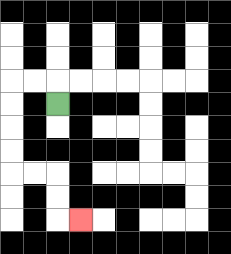{'start': '[2, 4]', 'end': '[3, 9]', 'path_directions': 'U,L,L,D,D,D,D,R,R,D,D,R', 'path_coordinates': '[[2, 4], [2, 3], [1, 3], [0, 3], [0, 4], [0, 5], [0, 6], [0, 7], [1, 7], [2, 7], [2, 8], [2, 9], [3, 9]]'}